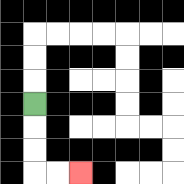{'start': '[1, 4]', 'end': '[3, 7]', 'path_directions': 'D,D,D,R,R', 'path_coordinates': '[[1, 4], [1, 5], [1, 6], [1, 7], [2, 7], [3, 7]]'}